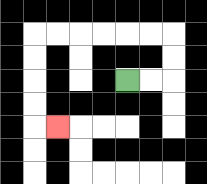{'start': '[5, 3]', 'end': '[2, 5]', 'path_directions': 'R,R,U,U,L,L,L,L,L,L,D,D,D,D,R', 'path_coordinates': '[[5, 3], [6, 3], [7, 3], [7, 2], [7, 1], [6, 1], [5, 1], [4, 1], [3, 1], [2, 1], [1, 1], [1, 2], [1, 3], [1, 4], [1, 5], [2, 5]]'}